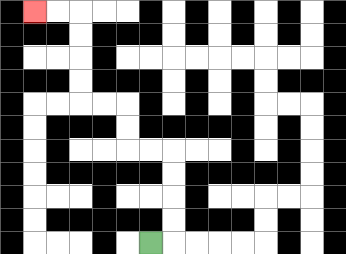{'start': '[6, 10]', 'end': '[1, 0]', 'path_directions': 'R,U,U,U,U,L,L,U,U,L,L,U,U,U,U,L,L', 'path_coordinates': '[[6, 10], [7, 10], [7, 9], [7, 8], [7, 7], [7, 6], [6, 6], [5, 6], [5, 5], [5, 4], [4, 4], [3, 4], [3, 3], [3, 2], [3, 1], [3, 0], [2, 0], [1, 0]]'}